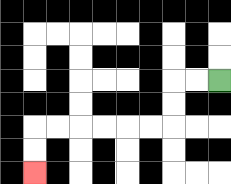{'start': '[9, 3]', 'end': '[1, 7]', 'path_directions': 'L,L,D,D,L,L,L,L,L,L,D,D', 'path_coordinates': '[[9, 3], [8, 3], [7, 3], [7, 4], [7, 5], [6, 5], [5, 5], [4, 5], [3, 5], [2, 5], [1, 5], [1, 6], [1, 7]]'}